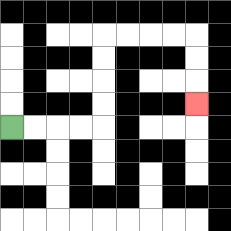{'start': '[0, 5]', 'end': '[8, 4]', 'path_directions': 'R,R,R,R,U,U,U,U,R,R,R,R,D,D,D', 'path_coordinates': '[[0, 5], [1, 5], [2, 5], [3, 5], [4, 5], [4, 4], [4, 3], [4, 2], [4, 1], [5, 1], [6, 1], [7, 1], [8, 1], [8, 2], [8, 3], [8, 4]]'}